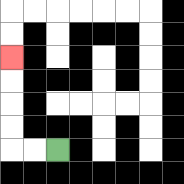{'start': '[2, 6]', 'end': '[0, 2]', 'path_directions': 'L,L,U,U,U,U', 'path_coordinates': '[[2, 6], [1, 6], [0, 6], [0, 5], [0, 4], [0, 3], [0, 2]]'}